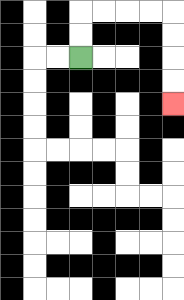{'start': '[3, 2]', 'end': '[7, 4]', 'path_directions': 'U,U,R,R,R,R,D,D,D,D', 'path_coordinates': '[[3, 2], [3, 1], [3, 0], [4, 0], [5, 0], [6, 0], [7, 0], [7, 1], [7, 2], [7, 3], [7, 4]]'}